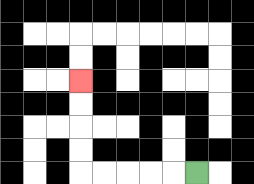{'start': '[8, 7]', 'end': '[3, 3]', 'path_directions': 'L,L,L,L,L,U,U,U,U', 'path_coordinates': '[[8, 7], [7, 7], [6, 7], [5, 7], [4, 7], [3, 7], [3, 6], [3, 5], [3, 4], [3, 3]]'}